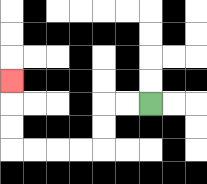{'start': '[6, 4]', 'end': '[0, 3]', 'path_directions': 'L,L,D,D,L,L,L,L,U,U,U', 'path_coordinates': '[[6, 4], [5, 4], [4, 4], [4, 5], [4, 6], [3, 6], [2, 6], [1, 6], [0, 6], [0, 5], [0, 4], [0, 3]]'}